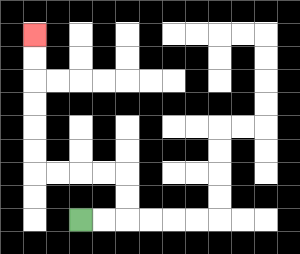{'start': '[3, 9]', 'end': '[1, 1]', 'path_directions': 'R,R,U,U,L,L,L,L,U,U,U,U,U,U', 'path_coordinates': '[[3, 9], [4, 9], [5, 9], [5, 8], [5, 7], [4, 7], [3, 7], [2, 7], [1, 7], [1, 6], [1, 5], [1, 4], [1, 3], [1, 2], [1, 1]]'}